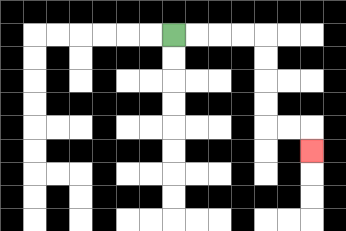{'start': '[7, 1]', 'end': '[13, 6]', 'path_directions': 'R,R,R,R,D,D,D,D,R,R,D', 'path_coordinates': '[[7, 1], [8, 1], [9, 1], [10, 1], [11, 1], [11, 2], [11, 3], [11, 4], [11, 5], [12, 5], [13, 5], [13, 6]]'}